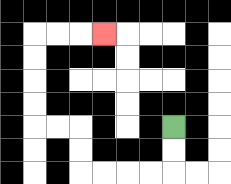{'start': '[7, 5]', 'end': '[4, 1]', 'path_directions': 'D,D,L,L,L,L,U,U,L,L,U,U,U,U,R,R,R', 'path_coordinates': '[[7, 5], [7, 6], [7, 7], [6, 7], [5, 7], [4, 7], [3, 7], [3, 6], [3, 5], [2, 5], [1, 5], [1, 4], [1, 3], [1, 2], [1, 1], [2, 1], [3, 1], [4, 1]]'}